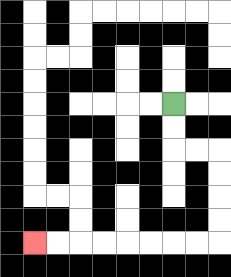{'start': '[7, 4]', 'end': '[1, 10]', 'path_directions': 'D,D,R,R,D,D,D,D,L,L,L,L,L,L,L,L', 'path_coordinates': '[[7, 4], [7, 5], [7, 6], [8, 6], [9, 6], [9, 7], [9, 8], [9, 9], [9, 10], [8, 10], [7, 10], [6, 10], [5, 10], [4, 10], [3, 10], [2, 10], [1, 10]]'}